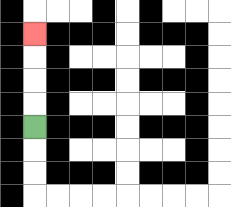{'start': '[1, 5]', 'end': '[1, 1]', 'path_directions': 'U,U,U,U', 'path_coordinates': '[[1, 5], [1, 4], [1, 3], [1, 2], [1, 1]]'}